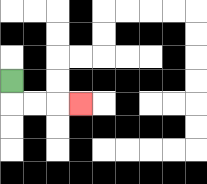{'start': '[0, 3]', 'end': '[3, 4]', 'path_directions': 'D,R,R,R', 'path_coordinates': '[[0, 3], [0, 4], [1, 4], [2, 4], [3, 4]]'}